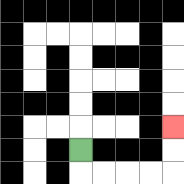{'start': '[3, 6]', 'end': '[7, 5]', 'path_directions': 'D,R,R,R,R,U,U', 'path_coordinates': '[[3, 6], [3, 7], [4, 7], [5, 7], [6, 7], [7, 7], [7, 6], [7, 5]]'}